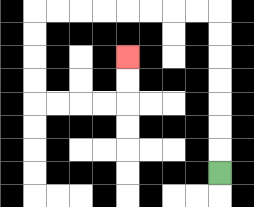{'start': '[9, 7]', 'end': '[5, 2]', 'path_directions': 'U,U,U,U,U,U,U,L,L,L,L,L,L,L,L,D,D,D,D,R,R,R,R,U,U', 'path_coordinates': '[[9, 7], [9, 6], [9, 5], [9, 4], [9, 3], [9, 2], [9, 1], [9, 0], [8, 0], [7, 0], [6, 0], [5, 0], [4, 0], [3, 0], [2, 0], [1, 0], [1, 1], [1, 2], [1, 3], [1, 4], [2, 4], [3, 4], [4, 4], [5, 4], [5, 3], [5, 2]]'}